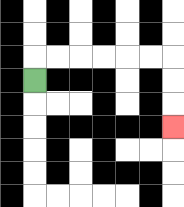{'start': '[1, 3]', 'end': '[7, 5]', 'path_directions': 'U,R,R,R,R,R,R,D,D,D', 'path_coordinates': '[[1, 3], [1, 2], [2, 2], [3, 2], [4, 2], [5, 2], [6, 2], [7, 2], [7, 3], [7, 4], [7, 5]]'}